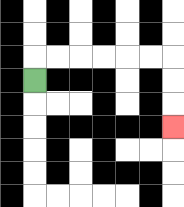{'start': '[1, 3]', 'end': '[7, 5]', 'path_directions': 'U,R,R,R,R,R,R,D,D,D', 'path_coordinates': '[[1, 3], [1, 2], [2, 2], [3, 2], [4, 2], [5, 2], [6, 2], [7, 2], [7, 3], [7, 4], [7, 5]]'}